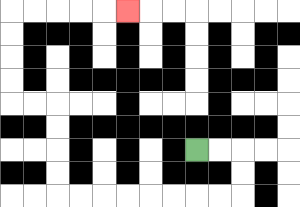{'start': '[8, 6]', 'end': '[5, 0]', 'path_directions': 'R,R,D,D,L,L,L,L,L,L,L,L,U,U,U,U,L,L,U,U,U,U,R,R,R,R,R', 'path_coordinates': '[[8, 6], [9, 6], [10, 6], [10, 7], [10, 8], [9, 8], [8, 8], [7, 8], [6, 8], [5, 8], [4, 8], [3, 8], [2, 8], [2, 7], [2, 6], [2, 5], [2, 4], [1, 4], [0, 4], [0, 3], [0, 2], [0, 1], [0, 0], [1, 0], [2, 0], [3, 0], [4, 0], [5, 0]]'}